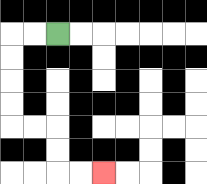{'start': '[2, 1]', 'end': '[4, 7]', 'path_directions': 'L,L,D,D,D,D,R,R,D,D,R,R', 'path_coordinates': '[[2, 1], [1, 1], [0, 1], [0, 2], [0, 3], [0, 4], [0, 5], [1, 5], [2, 5], [2, 6], [2, 7], [3, 7], [4, 7]]'}